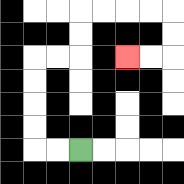{'start': '[3, 6]', 'end': '[5, 2]', 'path_directions': 'L,L,U,U,U,U,R,R,U,U,R,R,R,R,D,D,L,L', 'path_coordinates': '[[3, 6], [2, 6], [1, 6], [1, 5], [1, 4], [1, 3], [1, 2], [2, 2], [3, 2], [3, 1], [3, 0], [4, 0], [5, 0], [6, 0], [7, 0], [7, 1], [7, 2], [6, 2], [5, 2]]'}